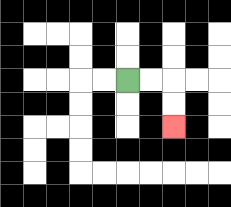{'start': '[5, 3]', 'end': '[7, 5]', 'path_directions': 'R,R,D,D', 'path_coordinates': '[[5, 3], [6, 3], [7, 3], [7, 4], [7, 5]]'}